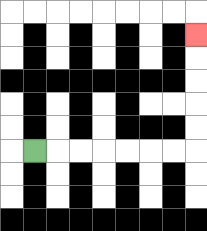{'start': '[1, 6]', 'end': '[8, 1]', 'path_directions': 'R,R,R,R,R,R,R,U,U,U,U,U', 'path_coordinates': '[[1, 6], [2, 6], [3, 6], [4, 6], [5, 6], [6, 6], [7, 6], [8, 6], [8, 5], [8, 4], [8, 3], [8, 2], [8, 1]]'}